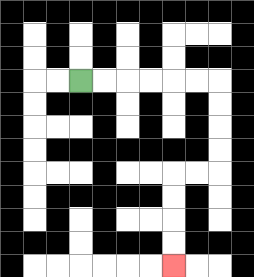{'start': '[3, 3]', 'end': '[7, 11]', 'path_directions': 'R,R,R,R,R,R,D,D,D,D,L,L,D,D,D,D', 'path_coordinates': '[[3, 3], [4, 3], [5, 3], [6, 3], [7, 3], [8, 3], [9, 3], [9, 4], [9, 5], [9, 6], [9, 7], [8, 7], [7, 7], [7, 8], [7, 9], [7, 10], [7, 11]]'}